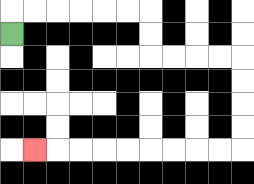{'start': '[0, 1]', 'end': '[1, 6]', 'path_directions': 'U,R,R,R,R,R,R,D,D,R,R,R,R,D,D,D,D,L,L,L,L,L,L,L,L,L', 'path_coordinates': '[[0, 1], [0, 0], [1, 0], [2, 0], [3, 0], [4, 0], [5, 0], [6, 0], [6, 1], [6, 2], [7, 2], [8, 2], [9, 2], [10, 2], [10, 3], [10, 4], [10, 5], [10, 6], [9, 6], [8, 6], [7, 6], [6, 6], [5, 6], [4, 6], [3, 6], [2, 6], [1, 6]]'}